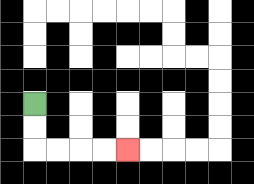{'start': '[1, 4]', 'end': '[5, 6]', 'path_directions': 'D,D,R,R,R,R', 'path_coordinates': '[[1, 4], [1, 5], [1, 6], [2, 6], [3, 6], [4, 6], [5, 6]]'}